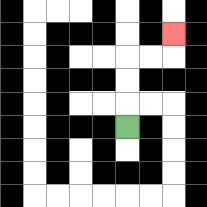{'start': '[5, 5]', 'end': '[7, 1]', 'path_directions': 'U,U,U,R,R,U', 'path_coordinates': '[[5, 5], [5, 4], [5, 3], [5, 2], [6, 2], [7, 2], [7, 1]]'}